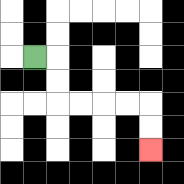{'start': '[1, 2]', 'end': '[6, 6]', 'path_directions': 'R,D,D,R,R,R,R,D,D', 'path_coordinates': '[[1, 2], [2, 2], [2, 3], [2, 4], [3, 4], [4, 4], [5, 4], [6, 4], [6, 5], [6, 6]]'}